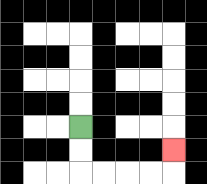{'start': '[3, 5]', 'end': '[7, 6]', 'path_directions': 'D,D,R,R,R,R,U', 'path_coordinates': '[[3, 5], [3, 6], [3, 7], [4, 7], [5, 7], [6, 7], [7, 7], [7, 6]]'}